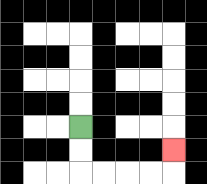{'start': '[3, 5]', 'end': '[7, 6]', 'path_directions': 'D,D,R,R,R,R,U', 'path_coordinates': '[[3, 5], [3, 6], [3, 7], [4, 7], [5, 7], [6, 7], [7, 7], [7, 6]]'}